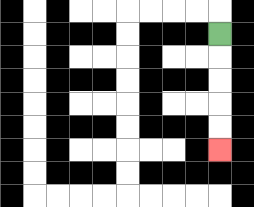{'start': '[9, 1]', 'end': '[9, 6]', 'path_directions': 'D,D,D,D,D', 'path_coordinates': '[[9, 1], [9, 2], [9, 3], [9, 4], [9, 5], [9, 6]]'}